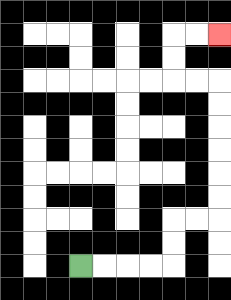{'start': '[3, 11]', 'end': '[9, 1]', 'path_directions': 'R,R,R,R,U,U,R,R,U,U,U,U,U,U,L,L,U,U,R,R', 'path_coordinates': '[[3, 11], [4, 11], [5, 11], [6, 11], [7, 11], [7, 10], [7, 9], [8, 9], [9, 9], [9, 8], [9, 7], [9, 6], [9, 5], [9, 4], [9, 3], [8, 3], [7, 3], [7, 2], [7, 1], [8, 1], [9, 1]]'}